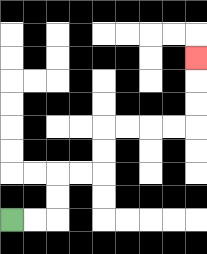{'start': '[0, 9]', 'end': '[8, 2]', 'path_directions': 'R,R,U,U,R,R,U,U,R,R,R,R,U,U,U', 'path_coordinates': '[[0, 9], [1, 9], [2, 9], [2, 8], [2, 7], [3, 7], [4, 7], [4, 6], [4, 5], [5, 5], [6, 5], [7, 5], [8, 5], [8, 4], [8, 3], [8, 2]]'}